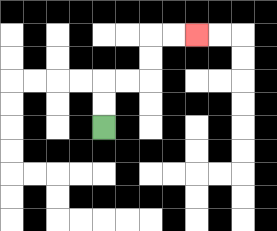{'start': '[4, 5]', 'end': '[8, 1]', 'path_directions': 'U,U,R,R,U,U,R,R', 'path_coordinates': '[[4, 5], [4, 4], [4, 3], [5, 3], [6, 3], [6, 2], [6, 1], [7, 1], [8, 1]]'}